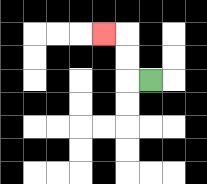{'start': '[6, 3]', 'end': '[4, 1]', 'path_directions': 'L,U,U,L', 'path_coordinates': '[[6, 3], [5, 3], [5, 2], [5, 1], [4, 1]]'}